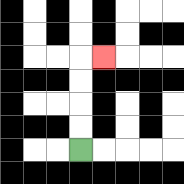{'start': '[3, 6]', 'end': '[4, 2]', 'path_directions': 'U,U,U,U,R', 'path_coordinates': '[[3, 6], [3, 5], [3, 4], [3, 3], [3, 2], [4, 2]]'}